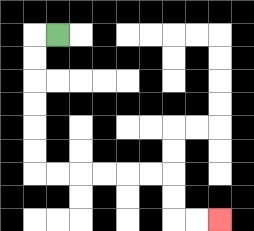{'start': '[2, 1]', 'end': '[9, 9]', 'path_directions': 'L,D,D,D,D,D,D,R,R,R,R,R,R,D,D,R,R', 'path_coordinates': '[[2, 1], [1, 1], [1, 2], [1, 3], [1, 4], [1, 5], [1, 6], [1, 7], [2, 7], [3, 7], [4, 7], [5, 7], [6, 7], [7, 7], [7, 8], [7, 9], [8, 9], [9, 9]]'}